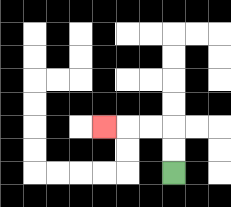{'start': '[7, 7]', 'end': '[4, 5]', 'path_directions': 'U,U,L,L,L', 'path_coordinates': '[[7, 7], [7, 6], [7, 5], [6, 5], [5, 5], [4, 5]]'}